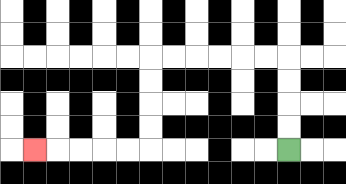{'start': '[12, 6]', 'end': '[1, 6]', 'path_directions': 'U,U,U,U,L,L,L,L,L,L,D,D,D,D,L,L,L,L,L', 'path_coordinates': '[[12, 6], [12, 5], [12, 4], [12, 3], [12, 2], [11, 2], [10, 2], [9, 2], [8, 2], [7, 2], [6, 2], [6, 3], [6, 4], [6, 5], [6, 6], [5, 6], [4, 6], [3, 6], [2, 6], [1, 6]]'}